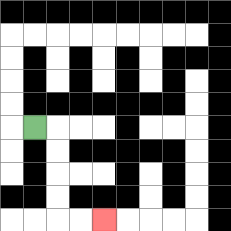{'start': '[1, 5]', 'end': '[4, 9]', 'path_directions': 'R,D,D,D,D,R,R', 'path_coordinates': '[[1, 5], [2, 5], [2, 6], [2, 7], [2, 8], [2, 9], [3, 9], [4, 9]]'}